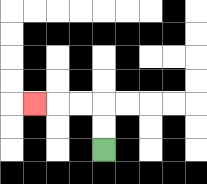{'start': '[4, 6]', 'end': '[1, 4]', 'path_directions': 'U,U,L,L,L', 'path_coordinates': '[[4, 6], [4, 5], [4, 4], [3, 4], [2, 4], [1, 4]]'}